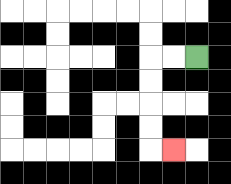{'start': '[8, 2]', 'end': '[7, 6]', 'path_directions': 'L,L,D,D,D,D,R', 'path_coordinates': '[[8, 2], [7, 2], [6, 2], [6, 3], [6, 4], [6, 5], [6, 6], [7, 6]]'}